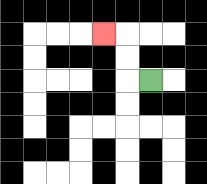{'start': '[6, 3]', 'end': '[4, 1]', 'path_directions': 'L,U,U,L', 'path_coordinates': '[[6, 3], [5, 3], [5, 2], [5, 1], [4, 1]]'}